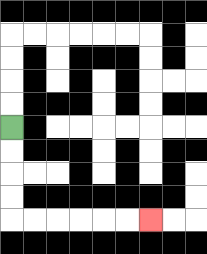{'start': '[0, 5]', 'end': '[6, 9]', 'path_directions': 'D,D,D,D,R,R,R,R,R,R', 'path_coordinates': '[[0, 5], [0, 6], [0, 7], [0, 8], [0, 9], [1, 9], [2, 9], [3, 9], [4, 9], [5, 9], [6, 9]]'}